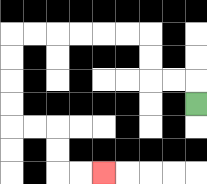{'start': '[8, 4]', 'end': '[4, 7]', 'path_directions': 'U,L,L,U,U,L,L,L,L,L,L,D,D,D,D,R,R,D,D,R,R', 'path_coordinates': '[[8, 4], [8, 3], [7, 3], [6, 3], [6, 2], [6, 1], [5, 1], [4, 1], [3, 1], [2, 1], [1, 1], [0, 1], [0, 2], [0, 3], [0, 4], [0, 5], [1, 5], [2, 5], [2, 6], [2, 7], [3, 7], [4, 7]]'}